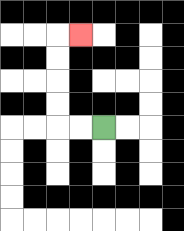{'start': '[4, 5]', 'end': '[3, 1]', 'path_directions': 'L,L,U,U,U,U,R', 'path_coordinates': '[[4, 5], [3, 5], [2, 5], [2, 4], [2, 3], [2, 2], [2, 1], [3, 1]]'}